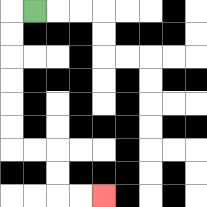{'start': '[1, 0]', 'end': '[4, 8]', 'path_directions': 'L,D,D,D,D,D,D,R,R,D,D,R,R', 'path_coordinates': '[[1, 0], [0, 0], [0, 1], [0, 2], [0, 3], [0, 4], [0, 5], [0, 6], [1, 6], [2, 6], [2, 7], [2, 8], [3, 8], [4, 8]]'}